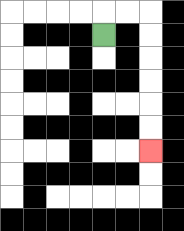{'start': '[4, 1]', 'end': '[6, 6]', 'path_directions': 'U,R,R,D,D,D,D,D,D', 'path_coordinates': '[[4, 1], [4, 0], [5, 0], [6, 0], [6, 1], [6, 2], [6, 3], [6, 4], [6, 5], [6, 6]]'}